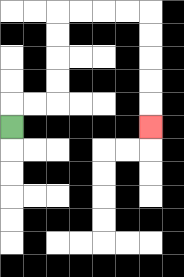{'start': '[0, 5]', 'end': '[6, 5]', 'path_directions': 'U,R,R,U,U,U,U,R,R,R,R,D,D,D,D,D', 'path_coordinates': '[[0, 5], [0, 4], [1, 4], [2, 4], [2, 3], [2, 2], [2, 1], [2, 0], [3, 0], [4, 0], [5, 0], [6, 0], [6, 1], [6, 2], [6, 3], [6, 4], [6, 5]]'}